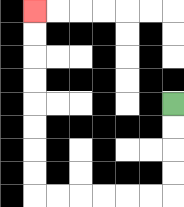{'start': '[7, 4]', 'end': '[1, 0]', 'path_directions': 'D,D,D,D,L,L,L,L,L,L,U,U,U,U,U,U,U,U', 'path_coordinates': '[[7, 4], [7, 5], [7, 6], [7, 7], [7, 8], [6, 8], [5, 8], [4, 8], [3, 8], [2, 8], [1, 8], [1, 7], [1, 6], [1, 5], [1, 4], [1, 3], [1, 2], [1, 1], [1, 0]]'}